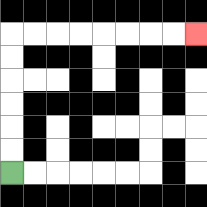{'start': '[0, 7]', 'end': '[8, 1]', 'path_directions': 'U,U,U,U,U,U,R,R,R,R,R,R,R,R', 'path_coordinates': '[[0, 7], [0, 6], [0, 5], [0, 4], [0, 3], [0, 2], [0, 1], [1, 1], [2, 1], [3, 1], [4, 1], [5, 1], [6, 1], [7, 1], [8, 1]]'}